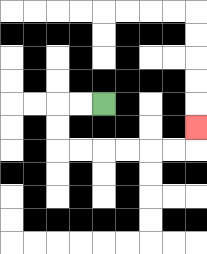{'start': '[4, 4]', 'end': '[8, 5]', 'path_directions': 'L,L,D,D,R,R,R,R,R,R,U', 'path_coordinates': '[[4, 4], [3, 4], [2, 4], [2, 5], [2, 6], [3, 6], [4, 6], [5, 6], [6, 6], [7, 6], [8, 6], [8, 5]]'}